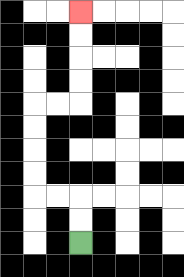{'start': '[3, 10]', 'end': '[3, 0]', 'path_directions': 'U,U,L,L,U,U,U,U,R,R,U,U,U,U', 'path_coordinates': '[[3, 10], [3, 9], [3, 8], [2, 8], [1, 8], [1, 7], [1, 6], [1, 5], [1, 4], [2, 4], [3, 4], [3, 3], [3, 2], [3, 1], [3, 0]]'}